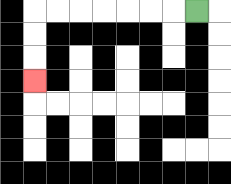{'start': '[8, 0]', 'end': '[1, 3]', 'path_directions': 'L,L,L,L,L,L,L,D,D,D', 'path_coordinates': '[[8, 0], [7, 0], [6, 0], [5, 0], [4, 0], [3, 0], [2, 0], [1, 0], [1, 1], [1, 2], [1, 3]]'}